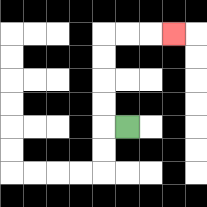{'start': '[5, 5]', 'end': '[7, 1]', 'path_directions': 'L,U,U,U,U,R,R,R', 'path_coordinates': '[[5, 5], [4, 5], [4, 4], [4, 3], [4, 2], [4, 1], [5, 1], [6, 1], [7, 1]]'}